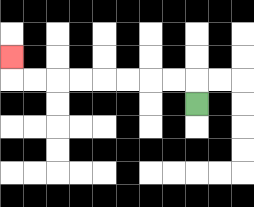{'start': '[8, 4]', 'end': '[0, 2]', 'path_directions': 'U,L,L,L,L,L,L,L,L,U', 'path_coordinates': '[[8, 4], [8, 3], [7, 3], [6, 3], [5, 3], [4, 3], [3, 3], [2, 3], [1, 3], [0, 3], [0, 2]]'}